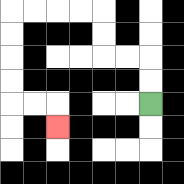{'start': '[6, 4]', 'end': '[2, 5]', 'path_directions': 'U,U,L,L,U,U,L,L,L,L,D,D,D,D,R,R,D', 'path_coordinates': '[[6, 4], [6, 3], [6, 2], [5, 2], [4, 2], [4, 1], [4, 0], [3, 0], [2, 0], [1, 0], [0, 0], [0, 1], [0, 2], [0, 3], [0, 4], [1, 4], [2, 4], [2, 5]]'}